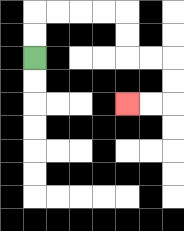{'start': '[1, 2]', 'end': '[5, 4]', 'path_directions': 'U,U,R,R,R,R,D,D,R,R,D,D,L,L', 'path_coordinates': '[[1, 2], [1, 1], [1, 0], [2, 0], [3, 0], [4, 0], [5, 0], [5, 1], [5, 2], [6, 2], [7, 2], [7, 3], [7, 4], [6, 4], [5, 4]]'}